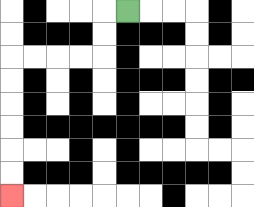{'start': '[5, 0]', 'end': '[0, 8]', 'path_directions': 'L,D,D,L,L,L,L,D,D,D,D,D,D', 'path_coordinates': '[[5, 0], [4, 0], [4, 1], [4, 2], [3, 2], [2, 2], [1, 2], [0, 2], [0, 3], [0, 4], [0, 5], [0, 6], [0, 7], [0, 8]]'}